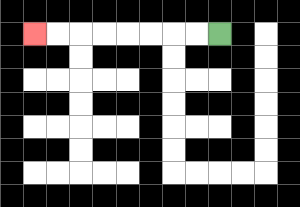{'start': '[9, 1]', 'end': '[1, 1]', 'path_directions': 'L,L,L,L,L,L,L,L', 'path_coordinates': '[[9, 1], [8, 1], [7, 1], [6, 1], [5, 1], [4, 1], [3, 1], [2, 1], [1, 1]]'}